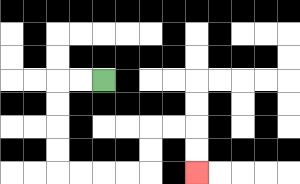{'start': '[4, 3]', 'end': '[8, 7]', 'path_directions': 'L,L,D,D,D,D,R,R,R,R,U,U,R,R,D,D', 'path_coordinates': '[[4, 3], [3, 3], [2, 3], [2, 4], [2, 5], [2, 6], [2, 7], [3, 7], [4, 7], [5, 7], [6, 7], [6, 6], [6, 5], [7, 5], [8, 5], [8, 6], [8, 7]]'}